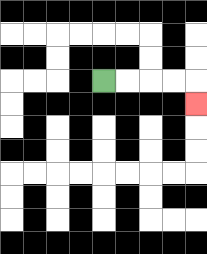{'start': '[4, 3]', 'end': '[8, 4]', 'path_directions': 'R,R,R,R,D', 'path_coordinates': '[[4, 3], [5, 3], [6, 3], [7, 3], [8, 3], [8, 4]]'}